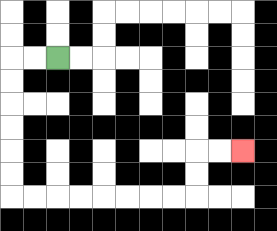{'start': '[2, 2]', 'end': '[10, 6]', 'path_directions': 'L,L,D,D,D,D,D,D,R,R,R,R,R,R,R,R,U,U,R,R', 'path_coordinates': '[[2, 2], [1, 2], [0, 2], [0, 3], [0, 4], [0, 5], [0, 6], [0, 7], [0, 8], [1, 8], [2, 8], [3, 8], [4, 8], [5, 8], [6, 8], [7, 8], [8, 8], [8, 7], [8, 6], [9, 6], [10, 6]]'}